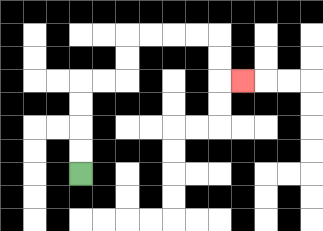{'start': '[3, 7]', 'end': '[10, 3]', 'path_directions': 'U,U,U,U,R,R,U,U,R,R,R,R,D,D,R', 'path_coordinates': '[[3, 7], [3, 6], [3, 5], [3, 4], [3, 3], [4, 3], [5, 3], [5, 2], [5, 1], [6, 1], [7, 1], [8, 1], [9, 1], [9, 2], [9, 3], [10, 3]]'}